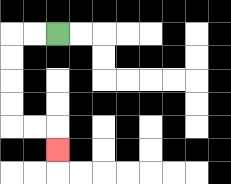{'start': '[2, 1]', 'end': '[2, 6]', 'path_directions': 'L,L,D,D,D,D,R,R,D', 'path_coordinates': '[[2, 1], [1, 1], [0, 1], [0, 2], [0, 3], [0, 4], [0, 5], [1, 5], [2, 5], [2, 6]]'}